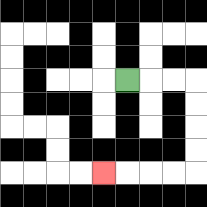{'start': '[5, 3]', 'end': '[4, 7]', 'path_directions': 'R,R,R,D,D,D,D,L,L,L,L', 'path_coordinates': '[[5, 3], [6, 3], [7, 3], [8, 3], [8, 4], [8, 5], [8, 6], [8, 7], [7, 7], [6, 7], [5, 7], [4, 7]]'}